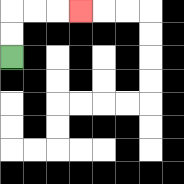{'start': '[0, 2]', 'end': '[3, 0]', 'path_directions': 'U,U,R,R,R', 'path_coordinates': '[[0, 2], [0, 1], [0, 0], [1, 0], [2, 0], [3, 0]]'}